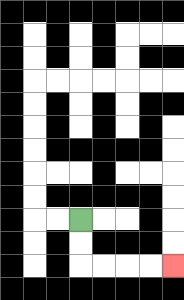{'start': '[3, 9]', 'end': '[7, 11]', 'path_directions': 'D,D,R,R,R,R', 'path_coordinates': '[[3, 9], [3, 10], [3, 11], [4, 11], [5, 11], [6, 11], [7, 11]]'}